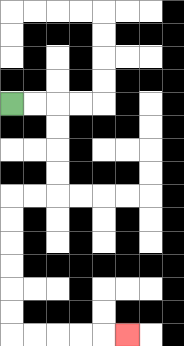{'start': '[0, 4]', 'end': '[5, 14]', 'path_directions': 'R,R,D,D,D,D,L,L,D,D,D,D,D,D,R,R,R,R,R', 'path_coordinates': '[[0, 4], [1, 4], [2, 4], [2, 5], [2, 6], [2, 7], [2, 8], [1, 8], [0, 8], [0, 9], [0, 10], [0, 11], [0, 12], [0, 13], [0, 14], [1, 14], [2, 14], [3, 14], [4, 14], [5, 14]]'}